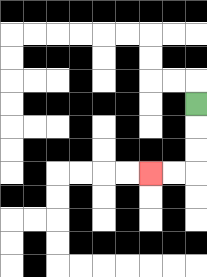{'start': '[8, 4]', 'end': '[6, 7]', 'path_directions': 'D,D,D,L,L', 'path_coordinates': '[[8, 4], [8, 5], [8, 6], [8, 7], [7, 7], [6, 7]]'}